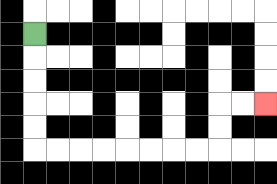{'start': '[1, 1]', 'end': '[11, 4]', 'path_directions': 'D,D,D,D,D,R,R,R,R,R,R,R,R,U,U,R,R', 'path_coordinates': '[[1, 1], [1, 2], [1, 3], [1, 4], [1, 5], [1, 6], [2, 6], [3, 6], [4, 6], [5, 6], [6, 6], [7, 6], [8, 6], [9, 6], [9, 5], [9, 4], [10, 4], [11, 4]]'}